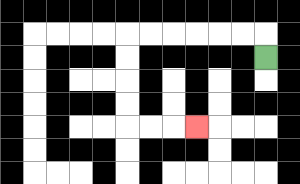{'start': '[11, 2]', 'end': '[8, 5]', 'path_directions': 'U,L,L,L,L,L,L,D,D,D,D,R,R,R', 'path_coordinates': '[[11, 2], [11, 1], [10, 1], [9, 1], [8, 1], [7, 1], [6, 1], [5, 1], [5, 2], [5, 3], [5, 4], [5, 5], [6, 5], [7, 5], [8, 5]]'}